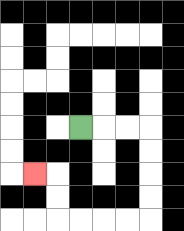{'start': '[3, 5]', 'end': '[1, 7]', 'path_directions': 'R,R,R,D,D,D,D,L,L,L,L,U,U,L', 'path_coordinates': '[[3, 5], [4, 5], [5, 5], [6, 5], [6, 6], [6, 7], [6, 8], [6, 9], [5, 9], [4, 9], [3, 9], [2, 9], [2, 8], [2, 7], [1, 7]]'}